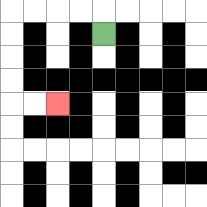{'start': '[4, 1]', 'end': '[2, 4]', 'path_directions': 'U,L,L,L,L,D,D,D,D,R,R', 'path_coordinates': '[[4, 1], [4, 0], [3, 0], [2, 0], [1, 0], [0, 0], [0, 1], [0, 2], [0, 3], [0, 4], [1, 4], [2, 4]]'}